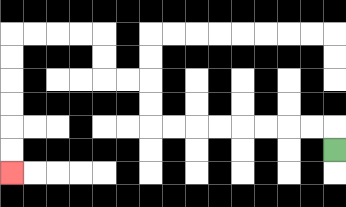{'start': '[14, 6]', 'end': '[0, 7]', 'path_directions': 'U,L,L,L,L,L,L,L,L,U,U,L,L,U,U,L,L,L,L,D,D,D,D,D,D', 'path_coordinates': '[[14, 6], [14, 5], [13, 5], [12, 5], [11, 5], [10, 5], [9, 5], [8, 5], [7, 5], [6, 5], [6, 4], [6, 3], [5, 3], [4, 3], [4, 2], [4, 1], [3, 1], [2, 1], [1, 1], [0, 1], [0, 2], [0, 3], [0, 4], [0, 5], [0, 6], [0, 7]]'}